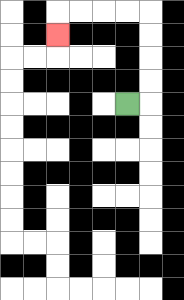{'start': '[5, 4]', 'end': '[2, 1]', 'path_directions': 'R,U,U,U,U,L,L,L,L,D', 'path_coordinates': '[[5, 4], [6, 4], [6, 3], [6, 2], [6, 1], [6, 0], [5, 0], [4, 0], [3, 0], [2, 0], [2, 1]]'}